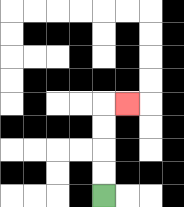{'start': '[4, 8]', 'end': '[5, 4]', 'path_directions': 'U,U,U,U,R', 'path_coordinates': '[[4, 8], [4, 7], [4, 6], [4, 5], [4, 4], [5, 4]]'}